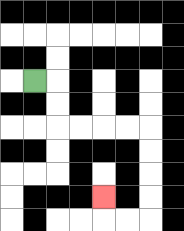{'start': '[1, 3]', 'end': '[4, 8]', 'path_directions': 'R,D,D,R,R,R,R,D,D,D,D,L,L,U', 'path_coordinates': '[[1, 3], [2, 3], [2, 4], [2, 5], [3, 5], [4, 5], [5, 5], [6, 5], [6, 6], [6, 7], [6, 8], [6, 9], [5, 9], [4, 9], [4, 8]]'}